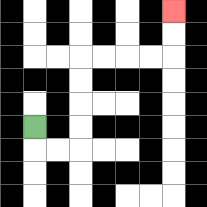{'start': '[1, 5]', 'end': '[7, 0]', 'path_directions': 'D,R,R,U,U,U,U,R,R,R,R,U,U', 'path_coordinates': '[[1, 5], [1, 6], [2, 6], [3, 6], [3, 5], [3, 4], [3, 3], [3, 2], [4, 2], [5, 2], [6, 2], [7, 2], [7, 1], [7, 0]]'}